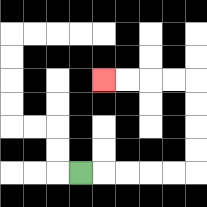{'start': '[3, 7]', 'end': '[4, 3]', 'path_directions': 'R,R,R,R,R,U,U,U,U,L,L,L,L', 'path_coordinates': '[[3, 7], [4, 7], [5, 7], [6, 7], [7, 7], [8, 7], [8, 6], [8, 5], [8, 4], [8, 3], [7, 3], [6, 3], [5, 3], [4, 3]]'}